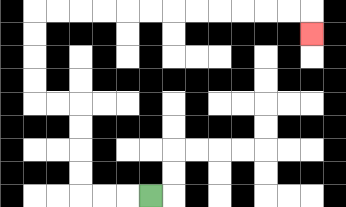{'start': '[6, 8]', 'end': '[13, 1]', 'path_directions': 'L,L,L,U,U,U,U,L,L,U,U,U,U,R,R,R,R,R,R,R,R,R,R,R,R,D', 'path_coordinates': '[[6, 8], [5, 8], [4, 8], [3, 8], [3, 7], [3, 6], [3, 5], [3, 4], [2, 4], [1, 4], [1, 3], [1, 2], [1, 1], [1, 0], [2, 0], [3, 0], [4, 0], [5, 0], [6, 0], [7, 0], [8, 0], [9, 0], [10, 0], [11, 0], [12, 0], [13, 0], [13, 1]]'}